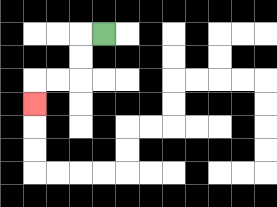{'start': '[4, 1]', 'end': '[1, 4]', 'path_directions': 'L,D,D,L,L,D', 'path_coordinates': '[[4, 1], [3, 1], [3, 2], [3, 3], [2, 3], [1, 3], [1, 4]]'}